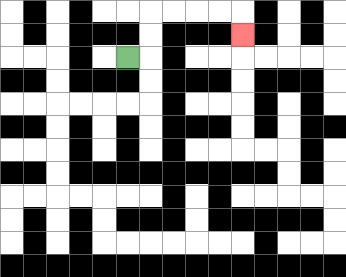{'start': '[5, 2]', 'end': '[10, 1]', 'path_directions': 'R,U,U,R,R,R,R,D', 'path_coordinates': '[[5, 2], [6, 2], [6, 1], [6, 0], [7, 0], [8, 0], [9, 0], [10, 0], [10, 1]]'}